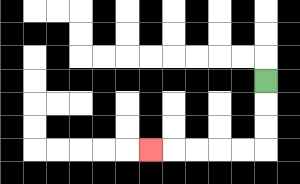{'start': '[11, 3]', 'end': '[6, 6]', 'path_directions': 'D,D,D,L,L,L,L,L', 'path_coordinates': '[[11, 3], [11, 4], [11, 5], [11, 6], [10, 6], [9, 6], [8, 6], [7, 6], [6, 6]]'}